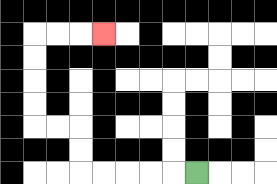{'start': '[8, 7]', 'end': '[4, 1]', 'path_directions': 'L,L,L,L,L,U,U,L,L,U,U,U,U,R,R,R', 'path_coordinates': '[[8, 7], [7, 7], [6, 7], [5, 7], [4, 7], [3, 7], [3, 6], [3, 5], [2, 5], [1, 5], [1, 4], [1, 3], [1, 2], [1, 1], [2, 1], [3, 1], [4, 1]]'}